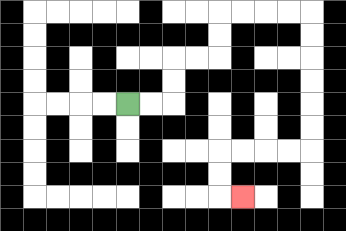{'start': '[5, 4]', 'end': '[10, 8]', 'path_directions': 'R,R,U,U,R,R,U,U,R,R,R,R,D,D,D,D,D,D,L,L,L,L,D,D,R', 'path_coordinates': '[[5, 4], [6, 4], [7, 4], [7, 3], [7, 2], [8, 2], [9, 2], [9, 1], [9, 0], [10, 0], [11, 0], [12, 0], [13, 0], [13, 1], [13, 2], [13, 3], [13, 4], [13, 5], [13, 6], [12, 6], [11, 6], [10, 6], [9, 6], [9, 7], [9, 8], [10, 8]]'}